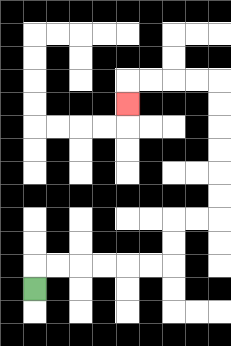{'start': '[1, 12]', 'end': '[5, 4]', 'path_directions': 'U,R,R,R,R,R,R,U,U,R,R,U,U,U,U,U,U,L,L,L,L,D', 'path_coordinates': '[[1, 12], [1, 11], [2, 11], [3, 11], [4, 11], [5, 11], [6, 11], [7, 11], [7, 10], [7, 9], [8, 9], [9, 9], [9, 8], [9, 7], [9, 6], [9, 5], [9, 4], [9, 3], [8, 3], [7, 3], [6, 3], [5, 3], [5, 4]]'}